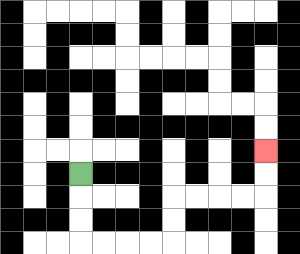{'start': '[3, 7]', 'end': '[11, 6]', 'path_directions': 'D,D,D,R,R,R,R,U,U,R,R,R,R,U,U', 'path_coordinates': '[[3, 7], [3, 8], [3, 9], [3, 10], [4, 10], [5, 10], [6, 10], [7, 10], [7, 9], [7, 8], [8, 8], [9, 8], [10, 8], [11, 8], [11, 7], [11, 6]]'}